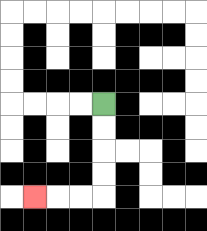{'start': '[4, 4]', 'end': '[1, 8]', 'path_directions': 'D,D,D,D,L,L,L', 'path_coordinates': '[[4, 4], [4, 5], [4, 6], [4, 7], [4, 8], [3, 8], [2, 8], [1, 8]]'}